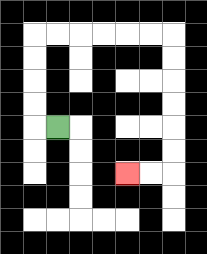{'start': '[2, 5]', 'end': '[5, 7]', 'path_directions': 'L,U,U,U,U,R,R,R,R,R,R,D,D,D,D,D,D,L,L', 'path_coordinates': '[[2, 5], [1, 5], [1, 4], [1, 3], [1, 2], [1, 1], [2, 1], [3, 1], [4, 1], [5, 1], [6, 1], [7, 1], [7, 2], [7, 3], [7, 4], [7, 5], [7, 6], [7, 7], [6, 7], [5, 7]]'}